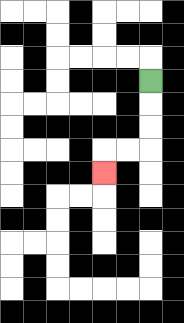{'start': '[6, 3]', 'end': '[4, 7]', 'path_directions': 'D,D,D,L,L,D', 'path_coordinates': '[[6, 3], [6, 4], [6, 5], [6, 6], [5, 6], [4, 6], [4, 7]]'}